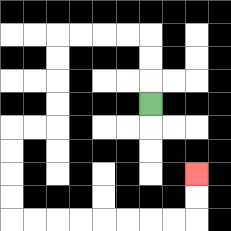{'start': '[6, 4]', 'end': '[8, 7]', 'path_directions': 'U,U,U,L,L,L,L,D,D,D,D,L,L,D,D,D,D,R,R,R,R,R,R,R,R,U,U', 'path_coordinates': '[[6, 4], [6, 3], [6, 2], [6, 1], [5, 1], [4, 1], [3, 1], [2, 1], [2, 2], [2, 3], [2, 4], [2, 5], [1, 5], [0, 5], [0, 6], [0, 7], [0, 8], [0, 9], [1, 9], [2, 9], [3, 9], [4, 9], [5, 9], [6, 9], [7, 9], [8, 9], [8, 8], [8, 7]]'}